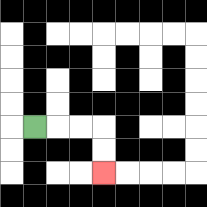{'start': '[1, 5]', 'end': '[4, 7]', 'path_directions': 'R,R,R,D,D', 'path_coordinates': '[[1, 5], [2, 5], [3, 5], [4, 5], [4, 6], [4, 7]]'}